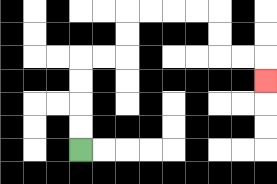{'start': '[3, 6]', 'end': '[11, 3]', 'path_directions': 'U,U,U,U,R,R,U,U,R,R,R,R,D,D,R,R,D', 'path_coordinates': '[[3, 6], [3, 5], [3, 4], [3, 3], [3, 2], [4, 2], [5, 2], [5, 1], [5, 0], [6, 0], [7, 0], [8, 0], [9, 0], [9, 1], [9, 2], [10, 2], [11, 2], [11, 3]]'}